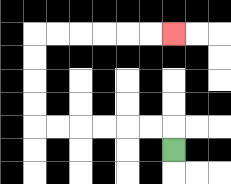{'start': '[7, 6]', 'end': '[7, 1]', 'path_directions': 'U,L,L,L,L,L,L,U,U,U,U,R,R,R,R,R,R', 'path_coordinates': '[[7, 6], [7, 5], [6, 5], [5, 5], [4, 5], [3, 5], [2, 5], [1, 5], [1, 4], [1, 3], [1, 2], [1, 1], [2, 1], [3, 1], [4, 1], [5, 1], [6, 1], [7, 1]]'}